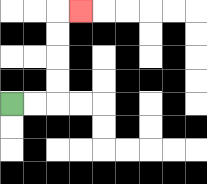{'start': '[0, 4]', 'end': '[3, 0]', 'path_directions': 'R,R,U,U,U,U,R', 'path_coordinates': '[[0, 4], [1, 4], [2, 4], [2, 3], [2, 2], [2, 1], [2, 0], [3, 0]]'}